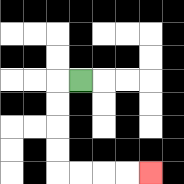{'start': '[3, 3]', 'end': '[6, 7]', 'path_directions': 'L,D,D,D,D,R,R,R,R', 'path_coordinates': '[[3, 3], [2, 3], [2, 4], [2, 5], [2, 6], [2, 7], [3, 7], [4, 7], [5, 7], [6, 7]]'}